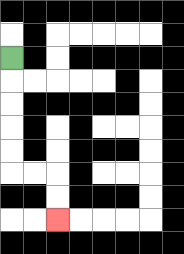{'start': '[0, 2]', 'end': '[2, 9]', 'path_directions': 'D,D,D,D,D,R,R,D,D', 'path_coordinates': '[[0, 2], [0, 3], [0, 4], [0, 5], [0, 6], [0, 7], [1, 7], [2, 7], [2, 8], [2, 9]]'}